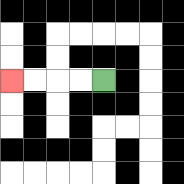{'start': '[4, 3]', 'end': '[0, 3]', 'path_directions': 'L,L,L,L', 'path_coordinates': '[[4, 3], [3, 3], [2, 3], [1, 3], [0, 3]]'}